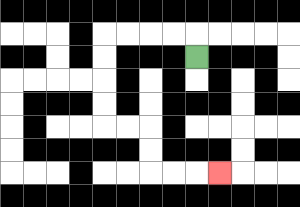{'start': '[8, 2]', 'end': '[9, 7]', 'path_directions': 'U,L,L,L,L,D,D,D,D,R,R,D,D,R,R,R', 'path_coordinates': '[[8, 2], [8, 1], [7, 1], [6, 1], [5, 1], [4, 1], [4, 2], [4, 3], [4, 4], [4, 5], [5, 5], [6, 5], [6, 6], [6, 7], [7, 7], [8, 7], [9, 7]]'}